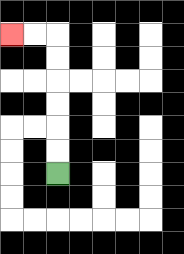{'start': '[2, 7]', 'end': '[0, 1]', 'path_directions': 'U,U,U,U,U,U,L,L', 'path_coordinates': '[[2, 7], [2, 6], [2, 5], [2, 4], [2, 3], [2, 2], [2, 1], [1, 1], [0, 1]]'}